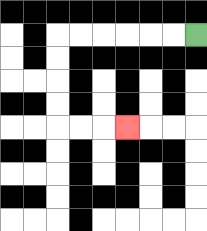{'start': '[8, 1]', 'end': '[5, 5]', 'path_directions': 'L,L,L,L,L,L,D,D,D,D,R,R,R', 'path_coordinates': '[[8, 1], [7, 1], [6, 1], [5, 1], [4, 1], [3, 1], [2, 1], [2, 2], [2, 3], [2, 4], [2, 5], [3, 5], [4, 5], [5, 5]]'}